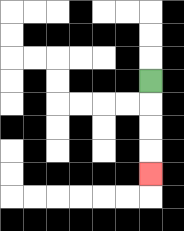{'start': '[6, 3]', 'end': '[6, 7]', 'path_directions': 'D,D,D,D', 'path_coordinates': '[[6, 3], [6, 4], [6, 5], [6, 6], [6, 7]]'}